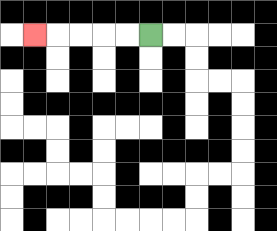{'start': '[6, 1]', 'end': '[1, 1]', 'path_directions': 'L,L,L,L,L', 'path_coordinates': '[[6, 1], [5, 1], [4, 1], [3, 1], [2, 1], [1, 1]]'}